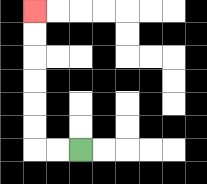{'start': '[3, 6]', 'end': '[1, 0]', 'path_directions': 'L,L,U,U,U,U,U,U', 'path_coordinates': '[[3, 6], [2, 6], [1, 6], [1, 5], [1, 4], [1, 3], [1, 2], [1, 1], [1, 0]]'}